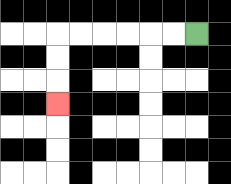{'start': '[8, 1]', 'end': '[2, 4]', 'path_directions': 'L,L,L,L,L,L,D,D,D', 'path_coordinates': '[[8, 1], [7, 1], [6, 1], [5, 1], [4, 1], [3, 1], [2, 1], [2, 2], [2, 3], [2, 4]]'}